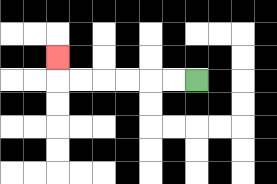{'start': '[8, 3]', 'end': '[2, 2]', 'path_directions': 'L,L,L,L,L,L,U', 'path_coordinates': '[[8, 3], [7, 3], [6, 3], [5, 3], [4, 3], [3, 3], [2, 3], [2, 2]]'}